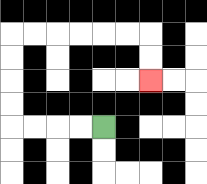{'start': '[4, 5]', 'end': '[6, 3]', 'path_directions': 'L,L,L,L,U,U,U,U,R,R,R,R,R,R,D,D', 'path_coordinates': '[[4, 5], [3, 5], [2, 5], [1, 5], [0, 5], [0, 4], [0, 3], [0, 2], [0, 1], [1, 1], [2, 1], [3, 1], [4, 1], [5, 1], [6, 1], [6, 2], [6, 3]]'}